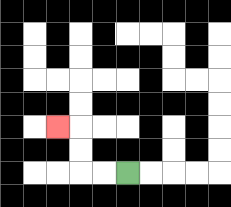{'start': '[5, 7]', 'end': '[2, 5]', 'path_directions': 'L,L,U,U,L', 'path_coordinates': '[[5, 7], [4, 7], [3, 7], [3, 6], [3, 5], [2, 5]]'}